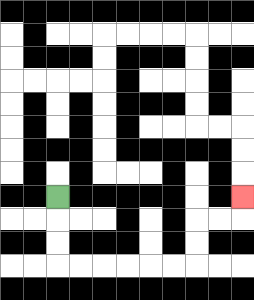{'start': '[2, 8]', 'end': '[10, 8]', 'path_directions': 'D,D,D,R,R,R,R,R,R,U,U,R,R,U', 'path_coordinates': '[[2, 8], [2, 9], [2, 10], [2, 11], [3, 11], [4, 11], [5, 11], [6, 11], [7, 11], [8, 11], [8, 10], [8, 9], [9, 9], [10, 9], [10, 8]]'}